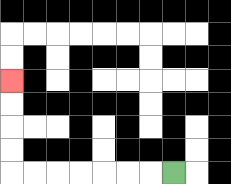{'start': '[7, 7]', 'end': '[0, 3]', 'path_directions': 'L,L,L,L,L,L,L,U,U,U,U', 'path_coordinates': '[[7, 7], [6, 7], [5, 7], [4, 7], [3, 7], [2, 7], [1, 7], [0, 7], [0, 6], [0, 5], [0, 4], [0, 3]]'}